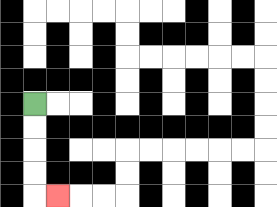{'start': '[1, 4]', 'end': '[2, 8]', 'path_directions': 'D,D,D,D,R', 'path_coordinates': '[[1, 4], [1, 5], [1, 6], [1, 7], [1, 8], [2, 8]]'}